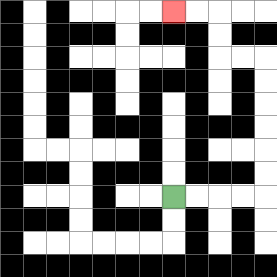{'start': '[7, 8]', 'end': '[7, 0]', 'path_directions': 'R,R,R,R,U,U,U,U,U,U,L,L,U,U,L,L', 'path_coordinates': '[[7, 8], [8, 8], [9, 8], [10, 8], [11, 8], [11, 7], [11, 6], [11, 5], [11, 4], [11, 3], [11, 2], [10, 2], [9, 2], [9, 1], [9, 0], [8, 0], [7, 0]]'}